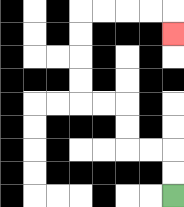{'start': '[7, 8]', 'end': '[7, 1]', 'path_directions': 'U,U,L,L,U,U,L,L,U,U,U,U,R,R,R,R,D', 'path_coordinates': '[[7, 8], [7, 7], [7, 6], [6, 6], [5, 6], [5, 5], [5, 4], [4, 4], [3, 4], [3, 3], [3, 2], [3, 1], [3, 0], [4, 0], [5, 0], [6, 0], [7, 0], [7, 1]]'}